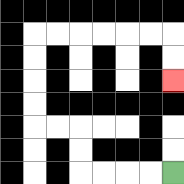{'start': '[7, 7]', 'end': '[7, 3]', 'path_directions': 'L,L,L,L,U,U,L,L,U,U,U,U,R,R,R,R,R,R,D,D', 'path_coordinates': '[[7, 7], [6, 7], [5, 7], [4, 7], [3, 7], [3, 6], [3, 5], [2, 5], [1, 5], [1, 4], [1, 3], [1, 2], [1, 1], [2, 1], [3, 1], [4, 1], [5, 1], [6, 1], [7, 1], [7, 2], [7, 3]]'}